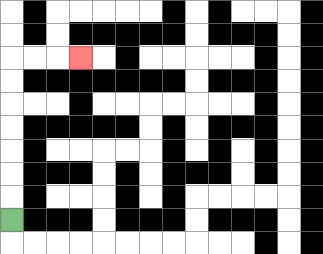{'start': '[0, 9]', 'end': '[3, 2]', 'path_directions': 'U,U,U,U,U,U,U,R,R,R', 'path_coordinates': '[[0, 9], [0, 8], [0, 7], [0, 6], [0, 5], [0, 4], [0, 3], [0, 2], [1, 2], [2, 2], [3, 2]]'}